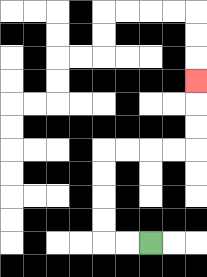{'start': '[6, 10]', 'end': '[8, 3]', 'path_directions': 'L,L,U,U,U,U,R,R,R,R,U,U,U', 'path_coordinates': '[[6, 10], [5, 10], [4, 10], [4, 9], [4, 8], [4, 7], [4, 6], [5, 6], [6, 6], [7, 6], [8, 6], [8, 5], [8, 4], [8, 3]]'}